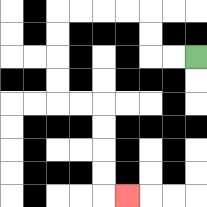{'start': '[8, 2]', 'end': '[5, 8]', 'path_directions': 'L,L,U,U,L,L,L,L,D,D,D,D,R,R,D,D,D,D,R', 'path_coordinates': '[[8, 2], [7, 2], [6, 2], [6, 1], [6, 0], [5, 0], [4, 0], [3, 0], [2, 0], [2, 1], [2, 2], [2, 3], [2, 4], [3, 4], [4, 4], [4, 5], [4, 6], [4, 7], [4, 8], [5, 8]]'}